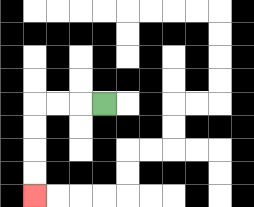{'start': '[4, 4]', 'end': '[1, 8]', 'path_directions': 'L,L,L,D,D,D,D', 'path_coordinates': '[[4, 4], [3, 4], [2, 4], [1, 4], [1, 5], [1, 6], [1, 7], [1, 8]]'}